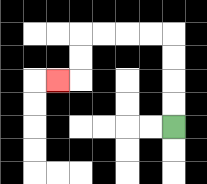{'start': '[7, 5]', 'end': '[2, 3]', 'path_directions': 'U,U,U,U,L,L,L,L,D,D,L', 'path_coordinates': '[[7, 5], [7, 4], [7, 3], [7, 2], [7, 1], [6, 1], [5, 1], [4, 1], [3, 1], [3, 2], [3, 3], [2, 3]]'}